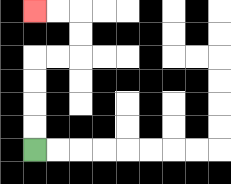{'start': '[1, 6]', 'end': '[1, 0]', 'path_directions': 'U,U,U,U,R,R,U,U,L,L', 'path_coordinates': '[[1, 6], [1, 5], [1, 4], [1, 3], [1, 2], [2, 2], [3, 2], [3, 1], [3, 0], [2, 0], [1, 0]]'}